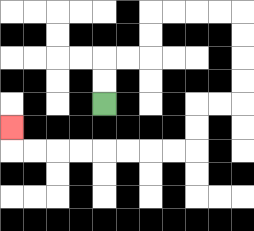{'start': '[4, 4]', 'end': '[0, 5]', 'path_directions': 'U,U,R,R,U,U,R,R,R,R,D,D,D,D,L,L,D,D,L,L,L,L,L,L,L,L,U', 'path_coordinates': '[[4, 4], [4, 3], [4, 2], [5, 2], [6, 2], [6, 1], [6, 0], [7, 0], [8, 0], [9, 0], [10, 0], [10, 1], [10, 2], [10, 3], [10, 4], [9, 4], [8, 4], [8, 5], [8, 6], [7, 6], [6, 6], [5, 6], [4, 6], [3, 6], [2, 6], [1, 6], [0, 6], [0, 5]]'}